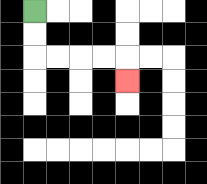{'start': '[1, 0]', 'end': '[5, 3]', 'path_directions': 'D,D,R,R,R,R,D', 'path_coordinates': '[[1, 0], [1, 1], [1, 2], [2, 2], [3, 2], [4, 2], [5, 2], [5, 3]]'}